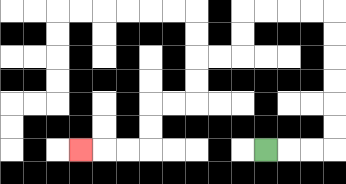{'start': '[11, 6]', 'end': '[3, 6]', 'path_directions': 'R,R,R,U,U,U,U,U,U,L,L,L,L,D,D,L,L,D,D,L,L,D,D,L,L,L', 'path_coordinates': '[[11, 6], [12, 6], [13, 6], [14, 6], [14, 5], [14, 4], [14, 3], [14, 2], [14, 1], [14, 0], [13, 0], [12, 0], [11, 0], [10, 0], [10, 1], [10, 2], [9, 2], [8, 2], [8, 3], [8, 4], [7, 4], [6, 4], [6, 5], [6, 6], [5, 6], [4, 6], [3, 6]]'}